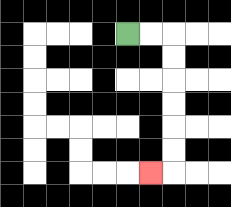{'start': '[5, 1]', 'end': '[6, 7]', 'path_directions': 'R,R,D,D,D,D,D,D,L', 'path_coordinates': '[[5, 1], [6, 1], [7, 1], [7, 2], [7, 3], [7, 4], [7, 5], [7, 6], [7, 7], [6, 7]]'}